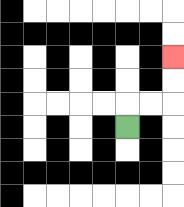{'start': '[5, 5]', 'end': '[7, 2]', 'path_directions': 'U,R,R,U,U', 'path_coordinates': '[[5, 5], [5, 4], [6, 4], [7, 4], [7, 3], [7, 2]]'}